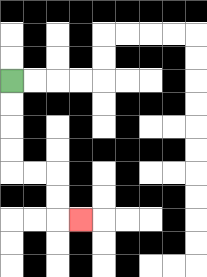{'start': '[0, 3]', 'end': '[3, 9]', 'path_directions': 'D,D,D,D,R,R,D,D,R', 'path_coordinates': '[[0, 3], [0, 4], [0, 5], [0, 6], [0, 7], [1, 7], [2, 7], [2, 8], [2, 9], [3, 9]]'}